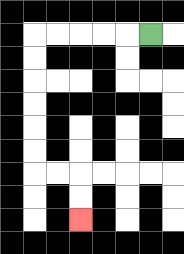{'start': '[6, 1]', 'end': '[3, 9]', 'path_directions': 'L,L,L,L,L,D,D,D,D,D,D,R,R,D,D', 'path_coordinates': '[[6, 1], [5, 1], [4, 1], [3, 1], [2, 1], [1, 1], [1, 2], [1, 3], [1, 4], [1, 5], [1, 6], [1, 7], [2, 7], [3, 7], [3, 8], [3, 9]]'}